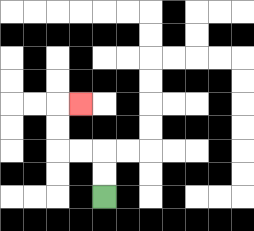{'start': '[4, 8]', 'end': '[3, 4]', 'path_directions': 'U,U,L,L,U,U,R', 'path_coordinates': '[[4, 8], [4, 7], [4, 6], [3, 6], [2, 6], [2, 5], [2, 4], [3, 4]]'}